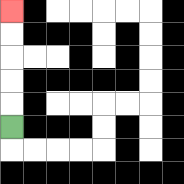{'start': '[0, 5]', 'end': '[0, 0]', 'path_directions': 'U,U,U,U,U', 'path_coordinates': '[[0, 5], [0, 4], [0, 3], [0, 2], [0, 1], [0, 0]]'}